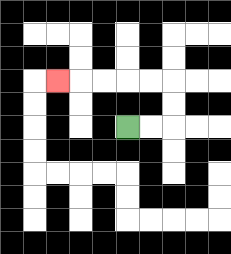{'start': '[5, 5]', 'end': '[2, 3]', 'path_directions': 'R,R,U,U,L,L,L,L,L', 'path_coordinates': '[[5, 5], [6, 5], [7, 5], [7, 4], [7, 3], [6, 3], [5, 3], [4, 3], [3, 3], [2, 3]]'}